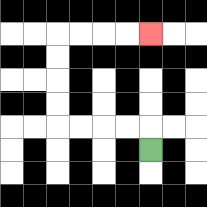{'start': '[6, 6]', 'end': '[6, 1]', 'path_directions': 'U,L,L,L,L,U,U,U,U,R,R,R,R', 'path_coordinates': '[[6, 6], [6, 5], [5, 5], [4, 5], [3, 5], [2, 5], [2, 4], [2, 3], [2, 2], [2, 1], [3, 1], [4, 1], [5, 1], [6, 1]]'}